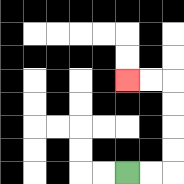{'start': '[5, 7]', 'end': '[5, 3]', 'path_directions': 'R,R,U,U,U,U,L,L', 'path_coordinates': '[[5, 7], [6, 7], [7, 7], [7, 6], [7, 5], [7, 4], [7, 3], [6, 3], [5, 3]]'}